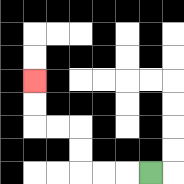{'start': '[6, 7]', 'end': '[1, 3]', 'path_directions': 'L,L,L,U,U,L,L,U,U', 'path_coordinates': '[[6, 7], [5, 7], [4, 7], [3, 7], [3, 6], [3, 5], [2, 5], [1, 5], [1, 4], [1, 3]]'}